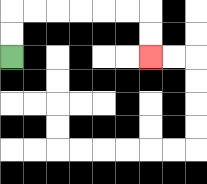{'start': '[0, 2]', 'end': '[6, 2]', 'path_directions': 'U,U,R,R,R,R,R,R,D,D', 'path_coordinates': '[[0, 2], [0, 1], [0, 0], [1, 0], [2, 0], [3, 0], [4, 0], [5, 0], [6, 0], [6, 1], [6, 2]]'}